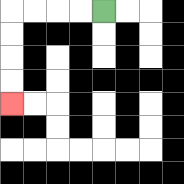{'start': '[4, 0]', 'end': '[0, 4]', 'path_directions': 'L,L,L,L,D,D,D,D', 'path_coordinates': '[[4, 0], [3, 0], [2, 0], [1, 0], [0, 0], [0, 1], [0, 2], [0, 3], [0, 4]]'}